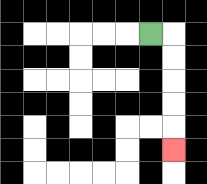{'start': '[6, 1]', 'end': '[7, 6]', 'path_directions': 'R,D,D,D,D,D', 'path_coordinates': '[[6, 1], [7, 1], [7, 2], [7, 3], [7, 4], [7, 5], [7, 6]]'}